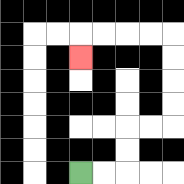{'start': '[3, 7]', 'end': '[3, 2]', 'path_directions': 'R,R,U,U,R,R,U,U,U,U,L,L,L,L,D', 'path_coordinates': '[[3, 7], [4, 7], [5, 7], [5, 6], [5, 5], [6, 5], [7, 5], [7, 4], [7, 3], [7, 2], [7, 1], [6, 1], [5, 1], [4, 1], [3, 1], [3, 2]]'}